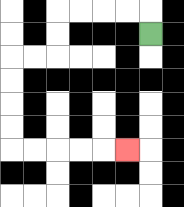{'start': '[6, 1]', 'end': '[5, 6]', 'path_directions': 'U,L,L,L,L,D,D,L,L,D,D,D,D,R,R,R,R,R', 'path_coordinates': '[[6, 1], [6, 0], [5, 0], [4, 0], [3, 0], [2, 0], [2, 1], [2, 2], [1, 2], [0, 2], [0, 3], [0, 4], [0, 5], [0, 6], [1, 6], [2, 6], [3, 6], [4, 6], [5, 6]]'}